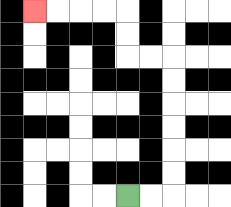{'start': '[5, 8]', 'end': '[1, 0]', 'path_directions': 'R,R,U,U,U,U,U,U,L,L,U,U,L,L,L,L', 'path_coordinates': '[[5, 8], [6, 8], [7, 8], [7, 7], [7, 6], [7, 5], [7, 4], [7, 3], [7, 2], [6, 2], [5, 2], [5, 1], [5, 0], [4, 0], [3, 0], [2, 0], [1, 0]]'}